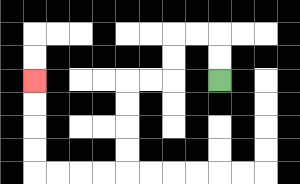{'start': '[9, 3]', 'end': '[1, 3]', 'path_directions': 'U,U,L,L,D,D,L,L,D,D,D,D,L,L,L,L,U,U,U,U', 'path_coordinates': '[[9, 3], [9, 2], [9, 1], [8, 1], [7, 1], [7, 2], [7, 3], [6, 3], [5, 3], [5, 4], [5, 5], [5, 6], [5, 7], [4, 7], [3, 7], [2, 7], [1, 7], [1, 6], [1, 5], [1, 4], [1, 3]]'}